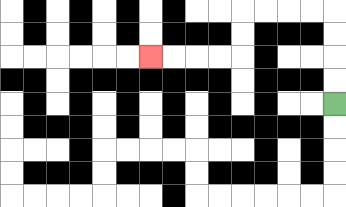{'start': '[14, 4]', 'end': '[6, 2]', 'path_directions': 'U,U,U,U,L,L,L,L,D,D,L,L,L,L', 'path_coordinates': '[[14, 4], [14, 3], [14, 2], [14, 1], [14, 0], [13, 0], [12, 0], [11, 0], [10, 0], [10, 1], [10, 2], [9, 2], [8, 2], [7, 2], [6, 2]]'}